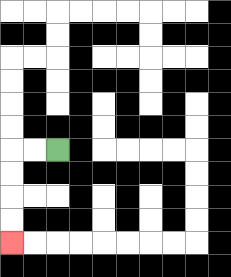{'start': '[2, 6]', 'end': '[0, 10]', 'path_directions': 'L,L,D,D,D,D', 'path_coordinates': '[[2, 6], [1, 6], [0, 6], [0, 7], [0, 8], [0, 9], [0, 10]]'}